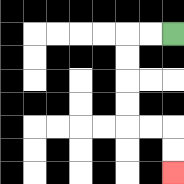{'start': '[7, 1]', 'end': '[7, 7]', 'path_directions': 'L,L,D,D,D,D,R,R,D,D', 'path_coordinates': '[[7, 1], [6, 1], [5, 1], [5, 2], [5, 3], [5, 4], [5, 5], [6, 5], [7, 5], [7, 6], [7, 7]]'}